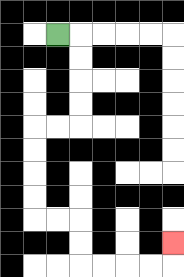{'start': '[2, 1]', 'end': '[7, 10]', 'path_directions': 'R,D,D,D,D,L,L,D,D,D,D,R,R,D,D,R,R,R,R,U', 'path_coordinates': '[[2, 1], [3, 1], [3, 2], [3, 3], [3, 4], [3, 5], [2, 5], [1, 5], [1, 6], [1, 7], [1, 8], [1, 9], [2, 9], [3, 9], [3, 10], [3, 11], [4, 11], [5, 11], [6, 11], [7, 11], [7, 10]]'}